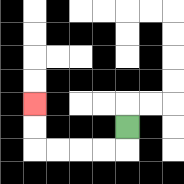{'start': '[5, 5]', 'end': '[1, 4]', 'path_directions': 'D,L,L,L,L,U,U', 'path_coordinates': '[[5, 5], [5, 6], [4, 6], [3, 6], [2, 6], [1, 6], [1, 5], [1, 4]]'}